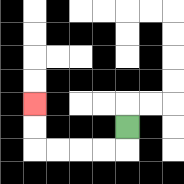{'start': '[5, 5]', 'end': '[1, 4]', 'path_directions': 'D,L,L,L,L,U,U', 'path_coordinates': '[[5, 5], [5, 6], [4, 6], [3, 6], [2, 6], [1, 6], [1, 5], [1, 4]]'}